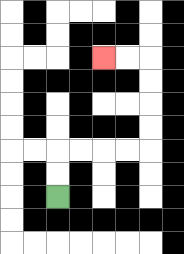{'start': '[2, 8]', 'end': '[4, 2]', 'path_directions': 'U,U,R,R,R,R,U,U,U,U,L,L', 'path_coordinates': '[[2, 8], [2, 7], [2, 6], [3, 6], [4, 6], [5, 6], [6, 6], [6, 5], [6, 4], [6, 3], [6, 2], [5, 2], [4, 2]]'}